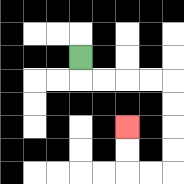{'start': '[3, 2]', 'end': '[5, 5]', 'path_directions': 'D,R,R,R,R,D,D,D,D,L,L,U,U', 'path_coordinates': '[[3, 2], [3, 3], [4, 3], [5, 3], [6, 3], [7, 3], [7, 4], [7, 5], [7, 6], [7, 7], [6, 7], [5, 7], [5, 6], [5, 5]]'}